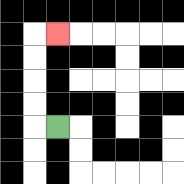{'start': '[2, 5]', 'end': '[2, 1]', 'path_directions': 'L,U,U,U,U,R', 'path_coordinates': '[[2, 5], [1, 5], [1, 4], [1, 3], [1, 2], [1, 1], [2, 1]]'}